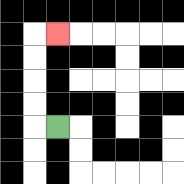{'start': '[2, 5]', 'end': '[2, 1]', 'path_directions': 'L,U,U,U,U,R', 'path_coordinates': '[[2, 5], [1, 5], [1, 4], [1, 3], [1, 2], [1, 1], [2, 1]]'}